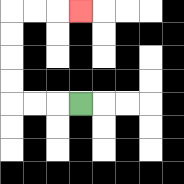{'start': '[3, 4]', 'end': '[3, 0]', 'path_directions': 'L,L,L,U,U,U,U,R,R,R', 'path_coordinates': '[[3, 4], [2, 4], [1, 4], [0, 4], [0, 3], [0, 2], [0, 1], [0, 0], [1, 0], [2, 0], [3, 0]]'}